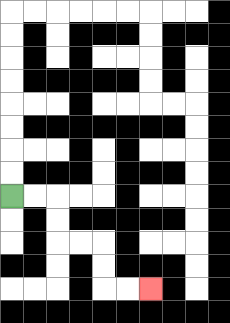{'start': '[0, 8]', 'end': '[6, 12]', 'path_directions': 'R,R,D,D,R,R,D,D,R,R', 'path_coordinates': '[[0, 8], [1, 8], [2, 8], [2, 9], [2, 10], [3, 10], [4, 10], [4, 11], [4, 12], [5, 12], [6, 12]]'}